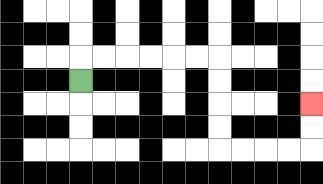{'start': '[3, 3]', 'end': '[13, 4]', 'path_directions': 'U,R,R,R,R,R,R,D,D,D,D,R,R,R,R,U,U', 'path_coordinates': '[[3, 3], [3, 2], [4, 2], [5, 2], [6, 2], [7, 2], [8, 2], [9, 2], [9, 3], [9, 4], [9, 5], [9, 6], [10, 6], [11, 6], [12, 6], [13, 6], [13, 5], [13, 4]]'}